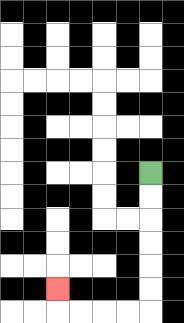{'start': '[6, 7]', 'end': '[2, 12]', 'path_directions': 'D,D,D,D,D,D,L,L,L,L,U', 'path_coordinates': '[[6, 7], [6, 8], [6, 9], [6, 10], [6, 11], [6, 12], [6, 13], [5, 13], [4, 13], [3, 13], [2, 13], [2, 12]]'}